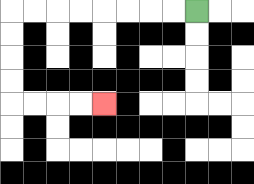{'start': '[8, 0]', 'end': '[4, 4]', 'path_directions': 'L,L,L,L,L,L,L,L,D,D,D,D,R,R,R,R', 'path_coordinates': '[[8, 0], [7, 0], [6, 0], [5, 0], [4, 0], [3, 0], [2, 0], [1, 0], [0, 0], [0, 1], [0, 2], [0, 3], [0, 4], [1, 4], [2, 4], [3, 4], [4, 4]]'}